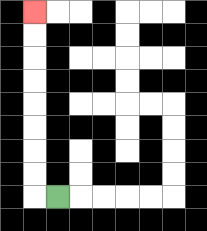{'start': '[2, 8]', 'end': '[1, 0]', 'path_directions': 'L,U,U,U,U,U,U,U,U', 'path_coordinates': '[[2, 8], [1, 8], [1, 7], [1, 6], [1, 5], [1, 4], [1, 3], [1, 2], [1, 1], [1, 0]]'}